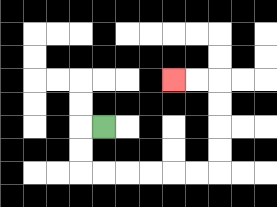{'start': '[4, 5]', 'end': '[7, 3]', 'path_directions': 'L,D,D,R,R,R,R,R,R,U,U,U,U,L,L', 'path_coordinates': '[[4, 5], [3, 5], [3, 6], [3, 7], [4, 7], [5, 7], [6, 7], [7, 7], [8, 7], [9, 7], [9, 6], [9, 5], [9, 4], [9, 3], [8, 3], [7, 3]]'}